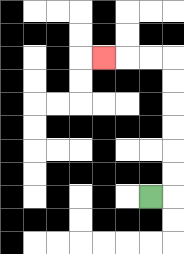{'start': '[6, 8]', 'end': '[4, 2]', 'path_directions': 'R,U,U,U,U,U,U,L,L,L', 'path_coordinates': '[[6, 8], [7, 8], [7, 7], [7, 6], [7, 5], [7, 4], [7, 3], [7, 2], [6, 2], [5, 2], [4, 2]]'}